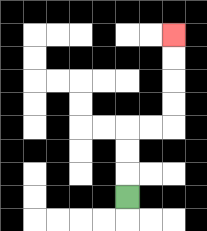{'start': '[5, 8]', 'end': '[7, 1]', 'path_directions': 'U,U,U,R,R,U,U,U,U', 'path_coordinates': '[[5, 8], [5, 7], [5, 6], [5, 5], [6, 5], [7, 5], [7, 4], [7, 3], [7, 2], [7, 1]]'}